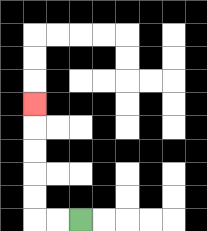{'start': '[3, 9]', 'end': '[1, 4]', 'path_directions': 'L,L,U,U,U,U,U', 'path_coordinates': '[[3, 9], [2, 9], [1, 9], [1, 8], [1, 7], [1, 6], [1, 5], [1, 4]]'}